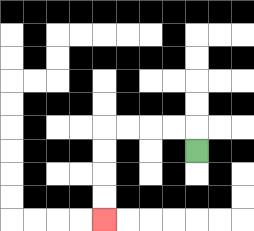{'start': '[8, 6]', 'end': '[4, 9]', 'path_directions': 'U,L,L,L,L,D,D,D,D', 'path_coordinates': '[[8, 6], [8, 5], [7, 5], [6, 5], [5, 5], [4, 5], [4, 6], [4, 7], [4, 8], [4, 9]]'}